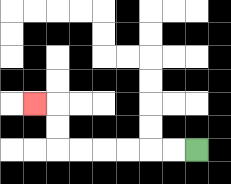{'start': '[8, 6]', 'end': '[1, 4]', 'path_directions': 'L,L,L,L,L,L,U,U,L', 'path_coordinates': '[[8, 6], [7, 6], [6, 6], [5, 6], [4, 6], [3, 6], [2, 6], [2, 5], [2, 4], [1, 4]]'}